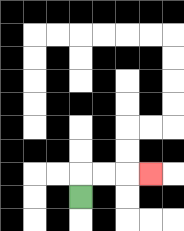{'start': '[3, 8]', 'end': '[6, 7]', 'path_directions': 'U,R,R,R', 'path_coordinates': '[[3, 8], [3, 7], [4, 7], [5, 7], [6, 7]]'}